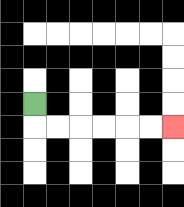{'start': '[1, 4]', 'end': '[7, 5]', 'path_directions': 'D,R,R,R,R,R,R', 'path_coordinates': '[[1, 4], [1, 5], [2, 5], [3, 5], [4, 5], [5, 5], [6, 5], [7, 5]]'}